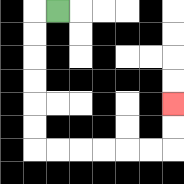{'start': '[2, 0]', 'end': '[7, 4]', 'path_directions': 'L,D,D,D,D,D,D,R,R,R,R,R,R,U,U', 'path_coordinates': '[[2, 0], [1, 0], [1, 1], [1, 2], [1, 3], [1, 4], [1, 5], [1, 6], [2, 6], [3, 6], [4, 6], [5, 6], [6, 6], [7, 6], [7, 5], [7, 4]]'}